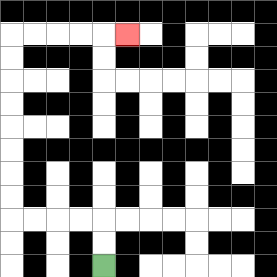{'start': '[4, 11]', 'end': '[5, 1]', 'path_directions': 'U,U,L,L,L,L,U,U,U,U,U,U,U,U,R,R,R,R,R', 'path_coordinates': '[[4, 11], [4, 10], [4, 9], [3, 9], [2, 9], [1, 9], [0, 9], [0, 8], [0, 7], [0, 6], [0, 5], [0, 4], [0, 3], [0, 2], [0, 1], [1, 1], [2, 1], [3, 1], [4, 1], [5, 1]]'}